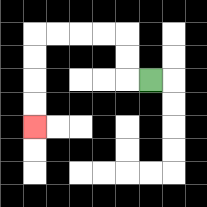{'start': '[6, 3]', 'end': '[1, 5]', 'path_directions': 'L,U,U,L,L,L,L,D,D,D,D', 'path_coordinates': '[[6, 3], [5, 3], [5, 2], [5, 1], [4, 1], [3, 1], [2, 1], [1, 1], [1, 2], [1, 3], [1, 4], [1, 5]]'}